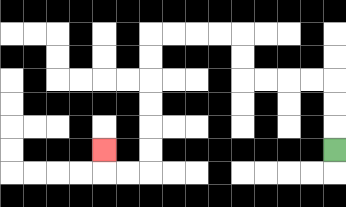{'start': '[14, 6]', 'end': '[4, 6]', 'path_directions': 'U,U,U,L,L,L,L,U,U,L,L,L,L,D,D,D,D,D,D,L,L,U', 'path_coordinates': '[[14, 6], [14, 5], [14, 4], [14, 3], [13, 3], [12, 3], [11, 3], [10, 3], [10, 2], [10, 1], [9, 1], [8, 1], [7, 1], [6, 1], [6, 2], [6, 3], [6, 4], [6, 5], [6, 6], [6, 7], [5, 7], [4, 7], [4, 6]]'}